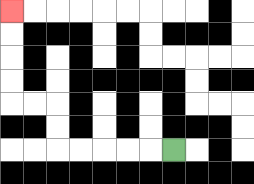{'start': '[7, 6]', 'end': '[0, 0]', 'path_directions': 'L,L,L,L,L,U,U,L,L,U,U,U,U', 'path_coordinates': '[[7, 6], [6, 6], [5, 6], [4, 6], [3, 6], [2, 6], [2, 5], [2, 4], [1, 4], [0, 4], [0, 3], [0, 2], [0, 1], [0, 0]]'}